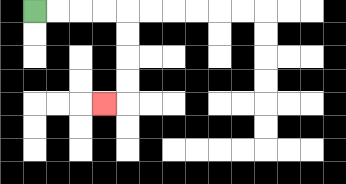{'start': '[1, 0]', 'end': '[4, 4]', 'path_directions': 'R,R,R,R,D,D,D,D,L', 'path_coordinates': '[[1, 0], [2, 0], [3, 0], [4, 0], [5, 0], [5, 1], [5, 2], [5, 3], [5, 4], [4, 4]]'}